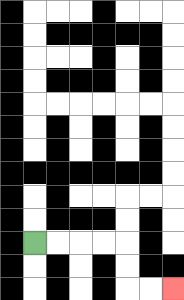{'start': '[1, 10]', 'end': '[7, 12]', 'path_directions': 'R,R,R,R,D,D,R,R', 'path_coordinates': '[[1, 10], [2, 10], [3, 10], [4, 10], [5, 10], [5, 11], [5, 12], [6, 12], [7, 12]]'}